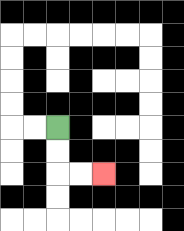{'start': '[2, 5]', 'end': '[4, 7]', 'path_directions': 'D,D,R,R', 'path_coordinates': '[[2, 5], [2, 6], [2, 7], [3, 7], [4, 7]]'}